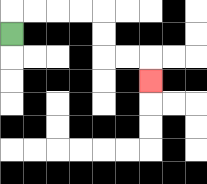{'start': '[0, 1]', 'end': '[6, 3]', 'path_directions': 'U,R,R,R,R,D,D,R,R,D', 'path_coordinates': '[[0, 1], [0, 0], [1, 0], [2, 0], [3, 0], [4, 0], [4, 1], [4, 2], [5, 2], [6, 2], [6, 3]]'}